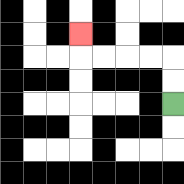{'start': '[7, 4]', 'end': '[3, 1]', 'path_directions': 'U,U,L,L,L,L,U', 'path_coordinates': '[[7, 4], [7, 3], [7, 2], [6, 2], [5, 2], [4, 2], [3, 2], [3, 1]]'}